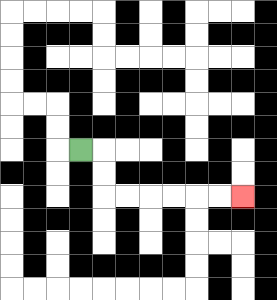{'start': '[3, 6]', 'end': '[10, 8]', 'path_directions': 'R,D,D,R,R,R,R,R,R', 'path_coordinates': '[[3, 6], [4, 6], [4, 7], [4, 8], [5, 8], [6, 8], [7, 8], [8, 8], [9, 8], [10, 8]]'}